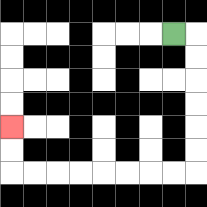{'start': '[7, 1]', 'end': '[0, 5]', 'path_directions': 'R,D,D,D,D,D,D,L,L,L,L,L,L,L,L,U,U', 'path_coordinates': '[[7, 1], [8, 1], [8, 2], [8, 3], [8, 4], [8, 5], [8, 6], [8, 7], [7, 7], [6, 7], [5, 7], [4, 7], [3, 7], [2, 7], [1, 7], [0, 7], [0, 6], [0, 5]]'}